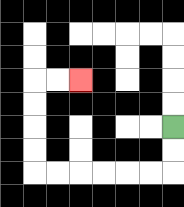{'start': '[7, 5]', 'end': '[3, 3]', 'path_directions': 'D,D,L,L,L,L,L,L,U,U,U,U,R,R', 'path_coordinates': '[[7, 5], [7, 6], [7, 7], [6, 7], [5, 7], [4, 7], [3, 7], [2, 7], [1, 7], [1, 6], [1, 5], [1, 4], [1, 3], [2, 3], [3, 3]]'}